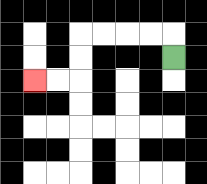{'start': '[7, 2]', 'end': '[1, 3]', 'path_directions': 'U,L,L,L,L,D,D,L,L', 'path_coordinates': '[[7, 2], [7, 1], [6, 1], [5, 1], [4, 1], [3, 1], [3, 2], [3, 3], [2, 3], [1, 3]]'}